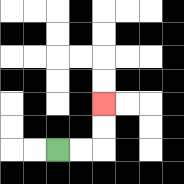{'start': '[2, 6]', 'end': '[4, 4]', 'path_directions': 'R,R,U,U', 'path_coordinates': '[[2, 6], [3, 6], [4, 6], [4, 5], [4, 4]]'}